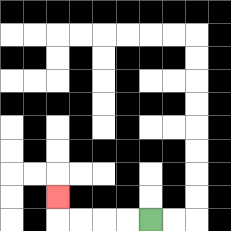{'start': '[6, 9]', 'end': '[2, 8]', 'path_directions': 'L,L,L,L,U', 'path_coordinates': '[[6, 9], [5, 9], [4, 9], [3, 9], [2, 9], [2, 8]]'}